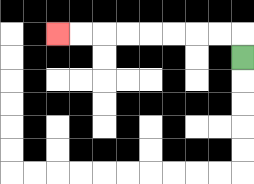{'start': '[10, 2]', 'end': '[2, 1]', 'path_directions': 'U,L,L,L,L,L,L,L,L', 'path_coordinates': '[[10, 2], [10, 1], [9, 1], [8, 1], [7, 1], [6, 1], [5, 1], [4, 1], [3, 1], [2, 1]]'}